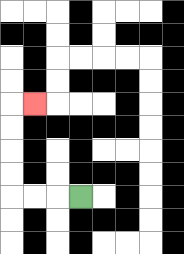{'start': '[3, 8]', 'end': '[1, 4]', 'path_directions': 'L,L,L,U,U,U,U,R', 'path_coordinates': '[[3, 8], [2, 8], [1, 8], [0, 8], [0, 7], [0, 6], [0, 5], [0, 4], [1, 4]]'}